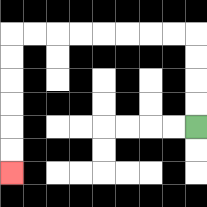{'start': '[8, 5]', 'end': '[0, 7]', 'path_directions': 'U,U,U,U,L,L,L,L,L,L,L,L,D,D,D,D,D,D', 'path_coordinates': '[[8, 5], [8, 4], [8, 3], [8, 2], [8, 1], [7, 1], [6, 1], [5, 1], [4, 1], [3, 1], [2, 1], [1, 1], [0, 1], [0, 2], [0, 3], [0, 4], [0, 5], [0, 6], [0, 7]]'}